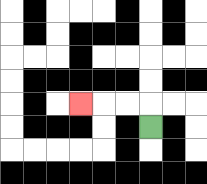{'start': '[6, 5]', 'end': '[3, 4]', 'path_directions': 'U,L,L,L', 'path_coordinates': '[[6, 5], [6, 4], [5, 4], [4, 4], [3, 4]]'}